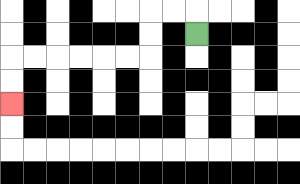{'start': '[8, 1]', 'end': '[0, 4]', 'path_directions': 'U,L,L,D,D,L,L,L,L,L,L,D,D', 'path_coordinates': '[[8, 1], [8, 0], [7, 0], [6, 0], [6, 1], [6, 2], [5, 2], [4, 2], [3, 2], [2, 2], [1, 2], [0, 2], [0, 3], [0, 4]]'}